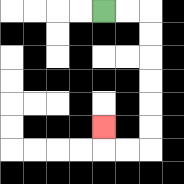{'start': '[4, 0]', 'end': '[4, 5]', 'path_directions': 'R,R,D,D,D,D,D,D,L,L,U', 'path_coordinates': '[[4, 0], [5, 0], [6, 0], [6, 1], [6, 2], [6, 3], [6, 4], [6, 5], [6, 6], [5, 6], [4, 6], [4, 5]]'}